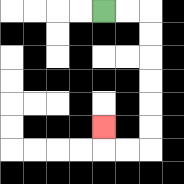{'start': '[4, 0]', 'end': '[4, 5]', 'path_directions': 'R,R,D,D,D,D,D,D,L,L,U', 'path_coordinates': '[[4, 0], [5, 0], [6, 0], [6, 1], [6, 2], [6, 3], [6, 4], [6, 5], [6, 6], [5, 6], [4, 6], [4, 5]]'}